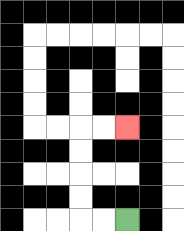{'start': '[5, 9]', 'end': '[5, 5]', 'path_directions': 'L,L,U,U,U,U,R,R', 'path_coordinates': '[[5, 9], [4, 9], [3, 9], [3, 8], [3, 7], [3, 6], [3, 5], [4, 5], [5, 5]]'}